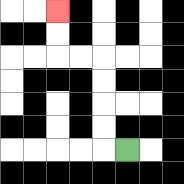{'start': '[5, 6]', 'end': '[2, 0]', 'path_directions': 'L,U,U,U,U,L,L,U,U', 'path_coordinates': '[[5, 6], [4, 6], [4, 5], [4, 4], [4, 3], [4, 2], [3, 2], [2, 2], [2, 1], [2, 0]]'}